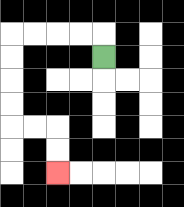{'start': '[4, 2]', 'end': '[2, 7]', 'path_directions': 'U,L,L,L,L,D,D,D,D,R,R,D,D', 'path_coordinates': '[[4, 2], [4, 1], [3, 1], [2, 1], [1, 1], [0, 1], [0, 2], [0, 3], [0, 4], [0, 5], [1, 5], [2, 5], [2, 6], [2, 7]]'}